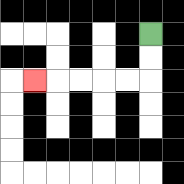{'start': '[6, 1]', 'end': '[1, 3]', 'path_directions': 'D,D,L,L,L,L,L', 'path_coordinates': '[[6, 1], [6, 2], [6, 3], [5, 3], [4, 3], [3, 3], [2, 3], [1, 3]]'}